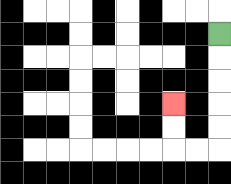{'start': '[9, 1]', 'end': '[7, 4]', 'path_directions': 'D,D,D,D,D,L,L,U,U', 'path_coordinates': '[[9, 1], [9, 2], [9, 3], [9, 4], [9, 5], [9, 6], [8, 6], [7, 6], [7, 5], [7, 4]]'}